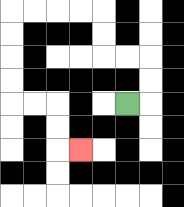{'start': '[5, 4]', 'end': '[3, 6]', 'path_directions': 'R,U,U,L,L,U,U,L,L,L,L,D,D,D,D,R,R,D,D,R', 'path_coordinates': '[[5, 4], [6, 4], [6, 3], [6, 2], [5, 2], [4, 2], [4, 1], [4, 0], [3, 0], [2, 0], [1, 0], [0, 0], [0, 1], [0, 2], [0, 3], [0, 4], [1, 4], [2, 4], [2, 5], [2, 6], [3, 6]]'}